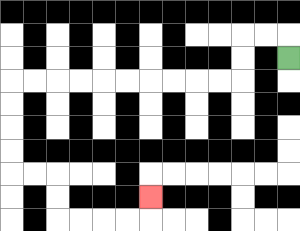{'start': '[12, 2]', 'end': '[6, 8]', 'path_directions': 'U,L,L,D,D,L,L,L,L,L,L,L,L,L,L,D,D,D,D,R,R,D,D,R,R,R,R,U', 'path_coordinates': '[[12, 2], [12, 1], [11, 1], [10, 1], [10, 2], [10, 3], [9, 3], [8, 3], [7, 3], [6, 3], [5, 3], [4, 3], [3, 3], [2, 3], [1, 3], [0, 3], [0, 4], [0, 5], [0, 6], [0, 7], [1, 7], [2, 7], [2, 8], [2, 9], [3, 9], [4, 9], [5, 9], [6, 9], [6, 8]]'}